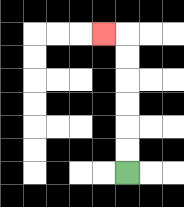{'start': '[5, 7]', 'end': '[4, 1]', 'path_directions': 'U,U,U,U,U,U,L', 'path_coordinates': '[[5, 7], [5, 6], [5, 5], [5, 4], [5, 3], [5, 2], [5, 1], [4, 1]]'}